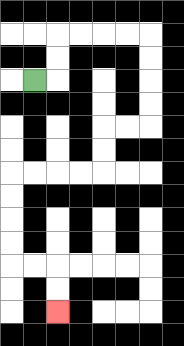{'start': '[1, 3]', 'end': '[2, 13]', 'path_directions': 'R,U,U,R,R,R,R,D,D,D,D,L,L,D,D,L,L,L,L,D,D,D,D,R,R,D,D', 'path_coordinates': '[[1, 3], [2, 3], [2, 2], [2, 1], [3, 1], [4, 1], [5, 1], [6, 1], [6, 2], [6, 3], [6, 4], [6, 5], [5, 5], [4, 5], [4, 6], [4, 7], [3, 7], [2, 7], [1, 7], [0, 7], [0, 8], [0, 9], [0, 10], [0, 11], [1, 11], [2, 11], [2, 12], [2, 13]]'}